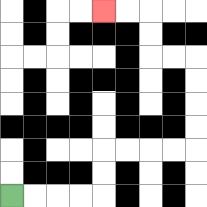{'start': '[0, 8]', 'end': '[4, 0]', 'path_directions': 'R,R,R,R,U,U,R,R,R,R,U,U,U,U,L,L,U,U,L,L', 'path_coordinates': '[[0, 8], [1, 8], [2, 8], [3, 8], [4, 8], [4, 7], [4, 6], [5, 6], [6, 6], [7, 6], [8, 6], [8, 5], [8, 4], [8, 3], [8, 2], [7, 2], [6, 2], [6, 1], [6, 0], [5, 0], [4, 0]]'}